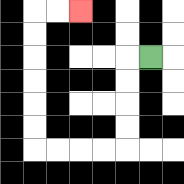{'start': '[6, 2]', 'end': '[3, 0]', 'path_directions': 'L,D,D,D,D,L,L,L,L,U,U,U,U,U,U,R,R', 'path_coordinates': '[[6, 2], [5, 2], [5, 3], [5, 4], [5, 5], [5, 6], [4, 6], [3, 6], [2, 6], [1, 6], [1, 5], [1, 4], [1, 3], [1, 2], [1, 1], [1, 0], [2, 0], [3, 0]]'}